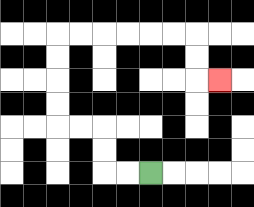{'start': '[6, 7]', 'end': '[9, 3]', 'path_directions': 'L,L,U,U,L,L,U,U,U,U,R,R,R,R,R,R,D,D,R', 'path_coordinates': '[[6, 7], [5, 7], [4, 7], [4, 6], [4, 5], [3, 5], [2, 5], [2, 4], [2, 3], [2, 2], [2, 1], [3, 1], [4, 1], [5, 1], [6, 1], [7, 1], [8, 1], [8, 2], [8, 3], [9, 3]]'}